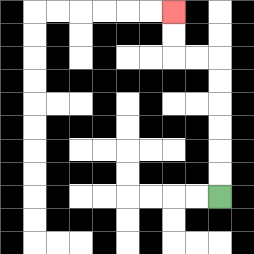{'start': '[9, 8]', 'end': '[7, 0]', 'path_directions': 'U,U,U,U,U,U,L,L,U,U', 'path_coordinates': '[[9, 8], [9, 7], [9, 6], [9, 5], [9, 4], [9, 3], [9, 2], [8, 2], [7, 2], [7, 1], [7, 0]]'}